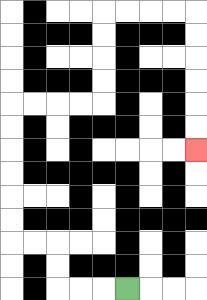{'start': '[5, 12]', 'end': '[8, 6]', 'path_directions': 'L,L,L,U,U,L,L,U,U,U,U,U,U,R,R,R,R,U,U,U,U,R,R,R,R,D,D,D,D,D,D', 'path_coordinates': '[[5, 12], [4, 12], [3, 12], [2, 12], [2, 11], [2, 10], [1, 10], [0, 10], [0, 9], [0, 8], [0, 7], [0, 6], [0, 5], [0, 4], [1, 4], [2, 4], [3, 4], [4, 4], [4, 3], [4, 2], [4, 1], [4, 0], [5, 0], [6, 0], [7, 0], [8, 0], [8, 1], [8, 2], [8, 3], [8, 4], [8, 5], [8, 6]]'}